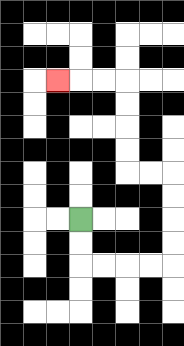{'start': '[3, 9]', 'end': '[2, 3]', 'path_directions': 'D,D,R,R,R,R,U,U,U,U,L,L,U,U,U,U,L,L,L', 'path_coordinates': '[[3, 9], [3, 10], [3, 11], [4, 11], [5, 11], [6, 11], [7, 11], [7, 10], [7, 9], [7, 8], [7, 7], [6, 7], [5, 7], [5, 6], [5, 5], [5, 4], [5, 3], [4, 3], [3, 3], [2, 3]]'}